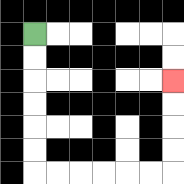{'start': '[1, 1]', 'end': '[7, 3]', 'path_directions': 'D,D,D,D,D,D,R,R,R,R,R,R,U,U,U,U', 'path_coordinates': '[[1, 1], [1, 2], [1, 3], [1, 4], [1, 5], [1, 6], [1, 7], [2, 7], [3, 7], [4, 7], [5, 7], [6, 7], [7, 7], [7, 6], [7, 5], [7, 4], [7, 3]]'}